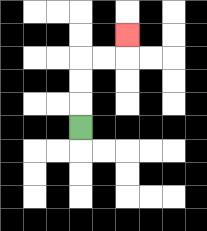{'start': '[3, 5]', 'end': '[5, 1]', 'path_directions': 'U,U,U,R,R,U', 'path_coordinates': '[[3, 5], [3, 4], [3, 3], [3, 2], [4, 2], [5, 2], [5, 1]]'}